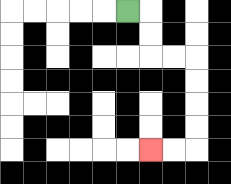{'start': '[5, 0]', 'end': '[6, 6]', 'path_directions': 'R,D,D,R,R,D,D,D,D,L,L', 'path_coordinates': '[[5, 0], [6, 0], [6, 1], [6, 2], [7, 2], [8, 2], [8, 3], [8, 4], [8, 5], [8, 6], [7, 6], [6, 6]]'}